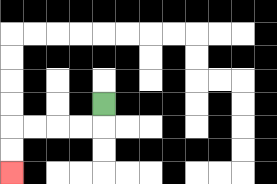{'start': '[4, 4]', 'end': '[0, 7]', 'path_directions': 'D,L,L,L,L,D,D', 'path_coordinates': '[[4, 4], [4, 5], [3, 5], [2, 5], [1, 5], [0, 5], [0, 6], [0, 7]]'}